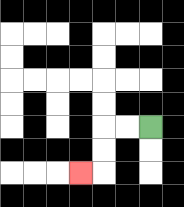{'start': '[6, 5]', 'end': '[3, 7]', 'path_directions': 'L,L,D,D,L', 'path_coordinates': '[[6, 5], [5, 5], [4, 5], [4, 6], [4, 7], [3, 7]]'}